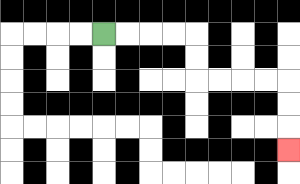{'start': '[4, 1]', 'end': '[12, 6]', 'path_directions': 'R,R,R,R,D,D,R,R,R,R,D,D,D', 'path_coordinates': '[[4, 1], [5, 1], [6, 1], [7, 1], [8, 1], [8, 2], [8, 3], [9, 3], [10, 3], [11, 3], [12, 3], [12, 4], [12, 5], [12, 6]]'}